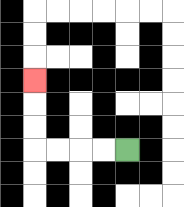{'start': '[5, 6]', 'end': '[1, 3]', 'path_directions': 'L,L,L,L,U,U,U', 'path_coordinates': '[[5, 6], [4, 6], [3, 6], [2, 6], [1, 6], [1, 5], [1, 4], [1, 3]]'}